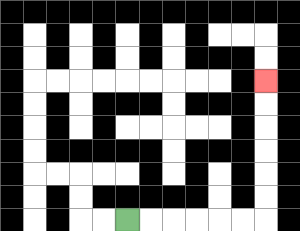{'start': '[5, 9]', 'end': '[11, 3]', 'path_directions': 'R,R,R,R,R,R,U,U,U,U,U,U', 'path_coordinates': '[[5, 9], [6, 9], [7, 9], [8, 9], [9, 9], [10, 9], [11, 9], [11, 8], [11, 7], [11, 6], [11, 5], [11, 4], [11, 3]]'}